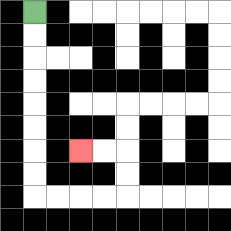{'start': '[1, 0]', 'end': '[3, 6]', 'path_directions': 'D,D,D,D,D,D,D,D,R,R,R,R,U,U,L,L', 'path_coordinates': '[[1, 0], [1, 1], [1, 2], [1, 3], [1, 4], [1, 5], [1, 6], [1, 7], [1, 8], [2, 8], [3, 8], [4, 8], [5, 8], [5, 7], [5, 6], [4, 6], [3, 6]]'}